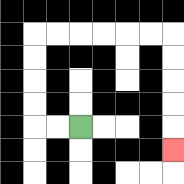{'start': '[3, 5]', 'end': '[7, 6]', 'path_directions': 'L,L,U,U,U,U,R,R,R,R,R,R,D,D,D,D,D', 'path_coordinates': '[[3, 5], [2, 5], [1, 5], [1, 4], [1, 3], [1, 2], [1, 1], [2, 1], [3, 1], [4, 1], [5, 1], [6, 1], [7, 1], [7, 2], [7, 3], [7, 4], [7, 5], [7, 6]]'}